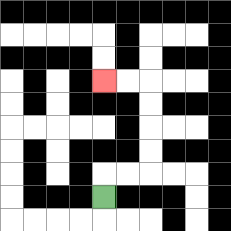{'start': '[4, 8]', 'end': '[4, 3]', 'path_directions': 'U,R,R,U,U,U,U,L,L', 'path_coordinates': '[[4, 8], [4, 7], [5, 7], [6, 7], [6, 6], [6, 5], [6, 4], [6, 3], [5, 3], [4, 3]]'}